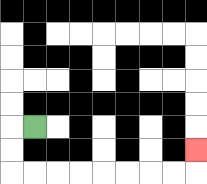{'start': '[1, 5]', 'end': '[8, 6]', 'path_directions': 'L,D,D,R,R,R,R,R,R,R,R,U', 'path_coordinates': '[[1, 5], [0, 5], [0, 6], [0, 7], [1, 7], [2, 7], [3, 7], [4, 7], [5, 7], [6, 7], [7, 7], [8, 7], [8, 6]]'}